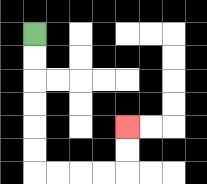{'start': '[1, 1]', 'end': '[5, 5]', 'path_directions': 'D,D,D,D,D,D,R,R,R,R,U,U', 'path_coordinates': '[[1, 1], [1, 2], [1, 3], [1, 4], [1, 5], [1, 6], [1, 7], [2, 7], [3, 7], [4, 7], [5, 7], [5, 6], [5, 5]]'}